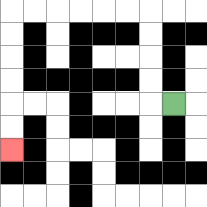{'start': '[7, 4]', 'end': '[0, 6]', 'path_directions': 'L,U,U,U,U,L,L,L,L,L,L,D,D,D,D,D,D', 'path_coordinates': '[[7, 4], [6, 4], [6, 3], [6, 2], [6, 1], [6, 0], [5, 0], [4, 0], [3, 0], [2, 0], [1, 0], [0, 0], [0, 1], [0, 2], [0, 3], [0, 4], [0, 5], [0, 6]]'}